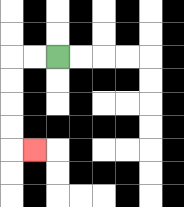{'start': '[2, 2]', 'end': '[1, 6]', 'path_directions': 'L,L,D,D,D,D,R', 'path_coordinates': '[[2, 2], [1, 2], [0, 2], [0, 3], [0, 4], [0, 5], [0, 6], [1, 6]]'}